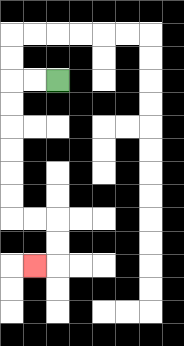{'start': '[2, 3]', 'end': '[1, 11]', 'path_directions': 'L,L,D,D,D,D,D,D,R,R,D,D,L', 'path_coordinates': '[[2, 3], [1, 3], [0, 3], [0, 4], [0, 5], [0, 6], [0, 7], [0, 8], [0, 9], [1, 9], [2, 9], [2, 10], [2, 11], [1, 11]]'}